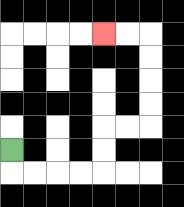{'start': '[0, 6]', 'end': '[4, 1]', 'path_directions': 'D,R,R,R,R,U,U,R,R,U,U,U,U,L,L', 'path_coordinates': '[[0, 6], [0, 7], [1, 7], [2, 7], [3, 7], [4, 7], [4, 6], [4, 5], [5, 5], [6, 5], [6, 4], [6, 3], [6, 2], [6, 1], [5, 1], [4, 1]]'}